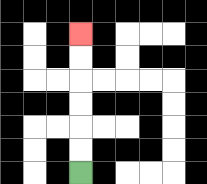{'start': '[3, 7]', 'end': '[3, 1]', 'path_directions': 'U,U,U,U,U,U', 'path_coordinates': '[[3, 7], [3, 6], [3, 5], [3, 4], [3, 3], [3, 2], [3, 1]]'}